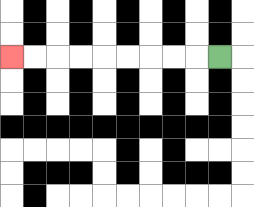{'start': '[9, 2]', 'end': '[0, 2]', 'path_directions': 'L,L,L,L,L,L,L,L,L', 'path_coordinates': '[[9, 2], [8, 2], [7, 2], [6, 2], [5, 2], [4, 2], [3, 2], [2, 2], [1, 2], [0, 2]]'}